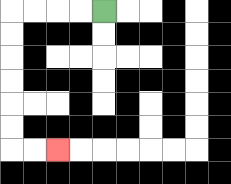{'start': '[4, 0]', 'end': '[2, 6]', 'path_directions': 'L,L,L,L,D,D,D,D,D,D,R,R', 'path_coordinates': '[[4, 0], [3, 0], [2, 0], [1, 0], [0, 0], [0, 1], [0, 2], [0, 3], [0, 4], [0, 5], [0, 6], [1, 6], [2, 6]]'}